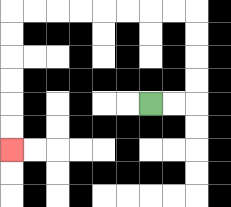{'start': '[6, 4]', 'end': '[0, 6]', 'path_directions': 'R,R,U,U,U,U,L,L,L,L,L,L,L,L,D,D,D,D,D,D', 'path_coordinates': '[[6, 4], [7, 4], [8, 4], [8, 3], [8, 2], [8, 1], [8, 0], [7, 0], [6, 0], [5, 0], [4, 0], [3, 0], [2, 0], [1, 0], [0, 0], [0, 1], [0, 2], [0, 3], [0, 4], [0, 5], [0, 6]]'}